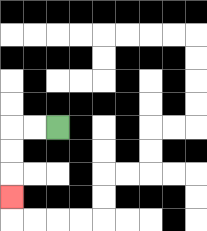{'start': '[2, 5]', 'end': '[0, 8]', 'path_directions': 'L,L,D,D,D', 'path_coordinates': '[[2, 5], [1, 5], [0, 5], [0, 6], [0, 7], [0, 8]]'}